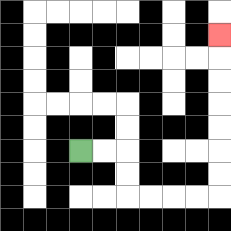{'start': '[3, 6]', 'end': '[9, 1]', 'path_directions': 'R,R,D,D,R,R,R,R,U,U,U,U,U,U,U', 'path_coordinates': '[[3, 6], [4, 6], [5, 6], [5, 7], [5, 8], [6, 8], [7, 8], [8, 8], [9, 8], [9, 7], [9, 6], [9, 5], [9, 4], [9, 3], [9, 2], [9, 1]]'}